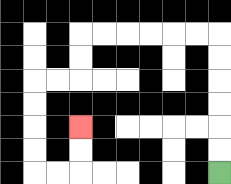{'start': '[9, 7]', 'end': '[3, 5]', 'path_directions': 'U,U,U,U,U,U,L,L,L,L,L,L,D,D,L,L,D,D,D,D,R,R,U,U', 'path_coordinates': '[[9, 7], [9, 6], [9, 5], [9, 4], [9, 3], [9, 2], [9, 1], [8, 1], [7, 1], [6, 1], [5, 1], [4, 1], [3, 1], [3, 2], [3, 3], [2, 3], [1, 3], [1, 4], [1, 5], [1, 6], [1, 7], [2, 7], [3, 7], [3, 6], [3, 5]]'}